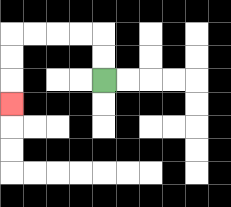{'start': '[4, 3]', 'end': '[0, 4]', 'path_directions': 'U,U,L,L,L,L,D,D,D', 'path_coordinates': '[[4, 3], [4, 2], [4, 1], [3, 1], [2, 1], [1, 1], [0, 1], [0, 2], [0, 3], [0, 4]]'}